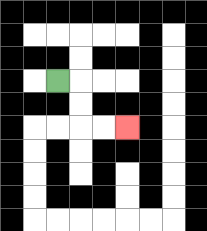{'start': '[2, 3]', 'end': '[5, 5]', 'path_directions': 'R,D,D,R,R', 'path_coordinates': '[[2, 3], [3, 3], [3, 4], [3, 5], [4, 5], [5, 5]]'}